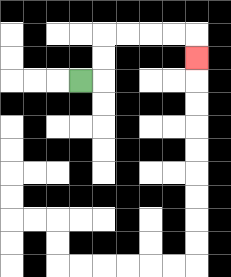{'start': '[3, 3]', 'end': '[8, 2]', 'path_directions': 'R,U,U,R,R,R,R,D', 'path_coordinates': '[[3, 3], [4, 3], [4, 2], [4, 1], [5, 1], [6, 1], [7, 1], [8, 1], [8, 2]]'}